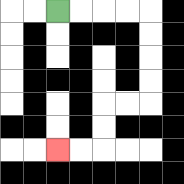{'start': '[2, 0]', 'end': '[2, 6]', 'path_directions': 'R,R,R,R,D,D,D,D,L,L,D,D,L,L', 'path_coordinates': '[[2, 0], [3, 0], [4, 0], [5, 0], [6, 0], [6, 1], [6, 2], [6, 3], [6, 4], [5, 4], [4, 4], [4, 5], [4, 6], [3, 6], [2, 6]]'}